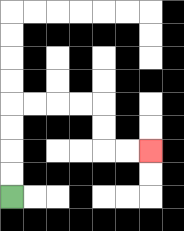{'start': '[0, 8]', 'end': '[6, 6]', 'path_directions': 'U,U,U,U,R,R,R,R,D,D,R,R', 'path_coordinates': '[[0, 8], [0, 7], [0, 6], [0, 5], [0, 4], [1, 4], [2, 4], [3, 4], [4, 4], [4, 5], [4, 6], [5, 6], [6, 6]]'}